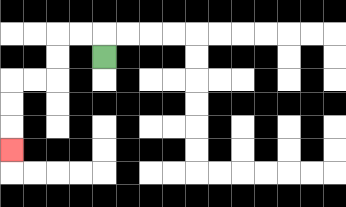{'start': '[4, 2]', 'end': '[0, 6]', 'path_directions': 'U,L,L,D,D,L,L,D,D,D', 'path_coordinates': '[[4, 2], [4, 1], [3, 1], [2, 1], [2, 2], [2, 3], [1, 3], [0, 3], [0, 4], [0, 5], [0, 6]]'}